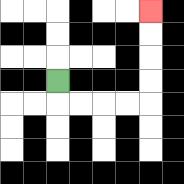{'start': '[2, 3]', 'end': '[6, 0]', 'path_directions': 'D,R,R,R,R,U,U,U,U', 'path_coordinates': '[[2, 3], [2, 4], [3, 4], [4, 4], [5, 4], [6, 4], [6, 3], [6, 2], [6, 1], [6, 0]]'}